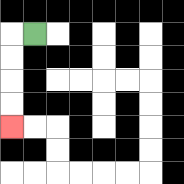{'start': '[1, 1]', 'end': '[0, 5]', 'path_directions': 'L,D,D,D,D', 'path_coordinates': '[[1, 1], [0, 1], [0, 2], [0, 3], [0, 4], [0, 5]]'}